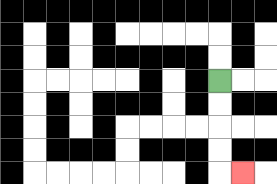{'start': '[9, 3]', 'end': '[10, 7]', 'path_directions': 'D,D,D,D,R', 'path_coordinates': '[[9, 3], [9, 4], [9, 5], [9, 6], [9, 7], [10, 7]]'}